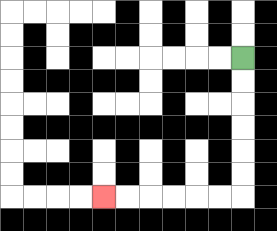{'start': '[10, 2]', 'end': '[4, 8]', 'path_directions': 'D,D,D,D,D,D,L,L,L,L,L,L', 'path_coordinates': '[[10, 2], [10, 3], [10, 4], [10, 5], [10, 6], [10, 7], [10, 8], [9, 8], [8, 8], [7, 8], [6, 8], [5, 8], [4, 8]]'}